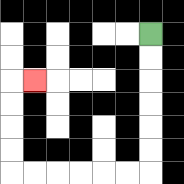{'start': '[6, 1]', 'end': '[1, 3]', 'path_directions': 'D,D,D,D,D,D,L,L,L,L,L,L,U,U,U,U,R', 'path_coordinates': '[[6, 1], [6, 2], [6, 3], [6, 4], [6, 5], [6, 6], [6, 7], [5, 7], [4, 7], [3, 7], [2, 7], [1, 7], [0, 7], [0, 6], [0, 5], [0, 4], [0, 3], [1, 3]]'}